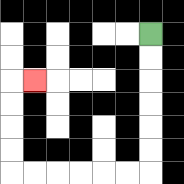{'start': '[6, 1]', 'end': '[1, 3]', 'path_directions': 'D,D,D,D,D,D,L,L,L,L,L,L,U,U,U,U,R', 'path_coordinates': '[[6, 1], [6, 2], [6, 3], [6, 4], [6, 5], [6, 6], [6, 7], [5, 7], [4, 7], [3, 7], [2, 7], [1, 7], [0, 7], [0, 6], [0, 5], [0, 4], [0, 3], [1, 3]]'}